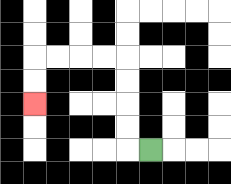{'start': '[6, 6]', 'end': '[1, 4]', 'path_directions': 'L,U,U,U,U,L,L,L,L,D,D', 'path_coordinates': '[[6, 6], [5, 6], [5, 5], [5, 4], [5, 3], [5, 2], [4, 2], [3, 2], [2, 2], [1, 2], [1, 3], [1, 4]]'}